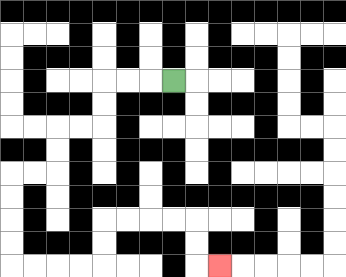{'start': '[7, 3]', 'end': '[9, 11]', 'path_directions': 'L,L,L,D,D,L,L,D,D,L,L,D,D,D,D,R,R,R,R,U,U,R,R,R,R,D,D,R', 'path_coordinates': '[[7, 3], [6, 3], [5, 3], [4, 3], [4, 4], [4, 5], [3, 5], [2, 5], [2, 6], [2, 7], [1, 7], [0, 7], [0, 8], [0, 9], [0, 10], [0, 11], [1, 11], [2, 11], [3, 11], [4, 11], [4, 10], [4, 9], [5, 9], [6, 9], [7, 9], [8, 9], [8, 10], [8, 11], [9, 11]]'}